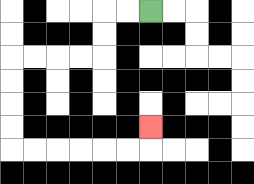{'start': '[6, 0]', 'end': '[6, 5]', 'path_directions': 'L,L,D,D,L,L,L,L,D,D,D,D,R,R,R,R,R,R,U', 'path_coordinates': '[[6, 0], [5, 0], [4, 0], [4, 1], [4, 2], [3, 2], [2, 2], [1, 2], [0, 2], [0, 3], [0, 4], [0, 5], [0, 6], [1, 6], [2, 6], [3, 6], [4, 6], [5, 6], [6, 6], [6, 5]]'}